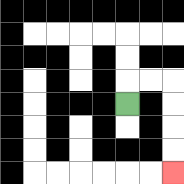{'start': '[5, 4]', 'end': '[7, 7]', 'path_directions': 'U,R,R,D,D,D,D', 'path_coordinates': '[[5, 4], [5, 3], [6, 3], [7, 3], [7, 4], [7, 5], [7, 6], [7, 7]]'}